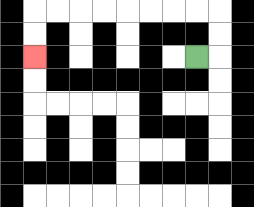{'start': '[8, 2]', 'end': '[1, 2]', 'path_directions': 'R,U,U,L,L,L,L,L,L,L,L,D,D', 'path_coordinates': '[[8, 2], [9, 2], [9, 1], [9, 0], [8, 0], [7, 0], [6, 0], [5, 0], [4, 0], [3, 0], [2, 0], [1, 0], [1, 1], [1, 2]]'}